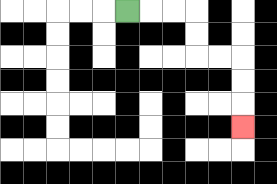{'start': '[5, 0]', 'end': '[10, 5]', 'path_directions': 'R,R,R,D,D,R,R,D,D,D', 'path_coordinates': '[[5, 0], [6, 0], [7, 0], [8, 0], [8, 1], [8, 2], [9, 2], [10, 2], [10, 3], [10, 4], [10, 5]]'}